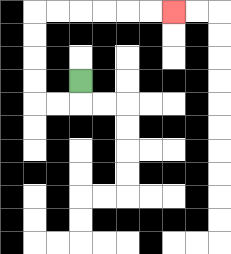{'start': '[3, 3]', 'end': '[7, 0]', 'path_directions': 'D,L,L,U,U,U,U,R,R,R,R,R,R', 'path_coordinates': '[[3, 3], [3, 4], [2, 4], [1, 4], [1, 3], [1, 2], [1, 1], [1, 0], [2, 0], [3, 0], [4, 0], [5, 0], [6, 0], [7, 0]]'}